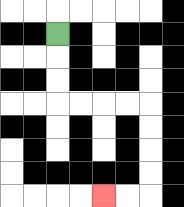{'start': '[2, 1]', 'end': '[4, 8]', 'path_directions': 'D,D,D,R,R,R,R,D,D,D,D,L,L', 'path_coordinates': '[[2, 1], [2, 2], [2, 3], [2, 4], [3, 4], [4, 4], [5, 4], [6, 4], [6, 5], [6, 6], [6, 7], [6, 8], [5, 8], [4, 8]]'}